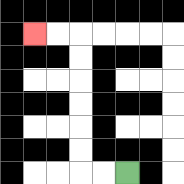{'start': '[5, 7]', 'end': '[1, 1]', 'path_directions': 'L,L,U,U,U,U,U,U,L,L', 'path_coordinates': '[[5, 7], [4, 7], [3, 7], [3, 6], [3, 5], [3, 4], [3, 3], [3, 2], [3, 1], [2, 1], [1, 1]]'}